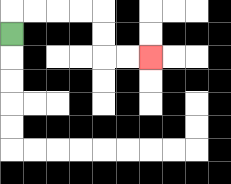{'start': '[0, 1]', 'end': '[6, 2]', 'path_directions': 'U,R,R,R,R,D,D,R,R', 'path_coordinates': '[[0, 1], [0, 0], [1, 0], [2, 0], [3, 0], [4, 0], [4, 1], [4, 2], [5, 2], [6, 2]]'}